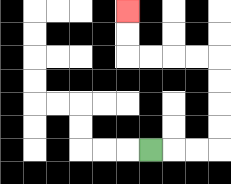{'start': '[6, 6]', 'end': '[5, 0]', 'path_directions': 'R,R,R,U,U,U,U,L,L,L,L,U,U', 'path_coordinates': '[[6, 6], [7, 6], [8, 6], [9, 6], [9, 5], [9, 4], [9, 3], [9, 2], [8, 2], [7, 2], [6, 2], [5, 2], [5, 1], [5, 0]]'}